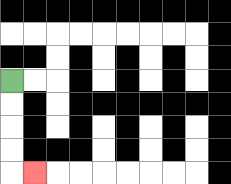{'start': '[0, 3]', 'end': '[1, 7]', 'path_directions': 'D,D,D,D,R', 'path_coordinates': '[[0, 3], [0, 4], [0, 5], [0, 6], [0, 7], [1, 7]]'}